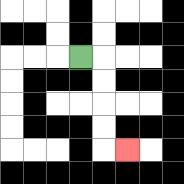{'start': '[3, 2]', 'end': '[5, 6]', 'path_directions': 'R,D,D,D,D,R', 'path_coordinates': '[[3, 2], [4, 2], [4, 3], [4, 4], [4, 5], [4, 6], [5, 6]]'}